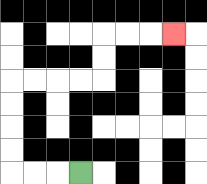{'start': '[3, 7]', 'end': '[7, 1]', 'path_directions': 'L,L,L,U,U,U,U,R,R,R,R,U,U,R,R,R', 'path_coordinates': '[[3, 7], [2, 7], [1, 7], [0, 7], [0, 6], [0, 5], [0, 4], [0, 3], [1, 3], [2, 3], [3, 3], [4, 3], [4, 2], [4, 1], [5, 1], [6, 1], [7, 1]]'}